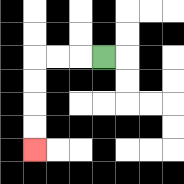{'start': '[4, 2]', 'end': '[1, 6]', 'path_directions': 'L,L,L,D,D,D,D', 'path_coordinates': '[[4, 2], [3, 2], [2, 2], [1, 2], [1, 3], [1, 4], [1, 5], [1, 6]]'}